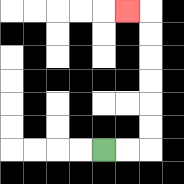{'start': '[4, 6]', 'end': '[5, 0]', 'path_directions': 'R,R,U,U,U,U,U,U,L', 'path_coordinates': '[[4, 6], [5, 6], [6, 6], [6, 5], [6, 4], [6, 3], [6, 2], [6, 1], [6, 0], [5, 0]]'}